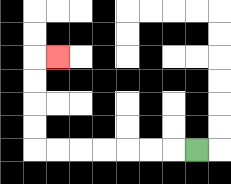{'start': '[8, 6]', 'end': '[2, 2]', 'path_directions': 'L,L,L,L,L,L,L,U,U,U,U,R', 'path_coordinates': '[[8, 6], [7, 6], [6, 6], [5, 6], [4, 6], [3, 6], [2, 6], [1, 6], [1, 5], [1, 4], [1, 3], [1, 2], [2, 2]]'}